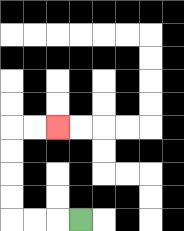{'start': '[3, 9]', 'end': '[2, 5]', 'path_directions': 'L,L,L,U,U,U,U,R,R', 'path_coordinates': '[[3, 9], [2, 9], [1, 9], [0, 9], [0, 8], [0, 7], [0, 6], [0, 5], [1, 5], [2, 5]]'}